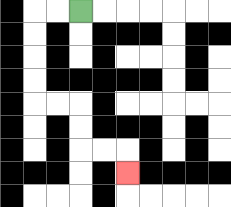{'start': '[3, 0]', 'end': '[5, 7]', 'path_directions': 'L,L,D,D,D,D,R,R,D,D,R,R,D', 'path_coordinates': '[[3, 0], [2, 0], [1, 0], [1, 1], [1, 2], [1, 3], [1, 4], [2, 4], [3, 4], [3, 5], [3, 6], [4, 6], [5, 6], [5, 7]]'}